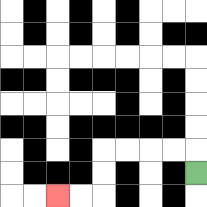{'start': '[8, 7]', 'end': '[2, 8]', 'path_directions': 'U,L,L,L,L,D,D,L,L', 'path_coordinates': '[[8, 7], [8, 6], [7, 6], [6, 6], [5, 6], [4, 6], [4, 7], [4, 8], [3, 8], [2, 8]]'}